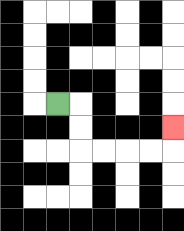{'start': '[2, 4]', 'end': '[7, 5]', 'path_directions': 'R,D,D,R,R,R,R,U', 'path_coordinates': '[[2, 4], [3, 4], [3, 5], [3, 6], [4, 6], [5, 6], [6, 6], [7, 6], [7, 5]]'}